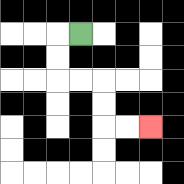{'start': '[3, 1]', 'end': '[6, 5]', 'path_directions': 'L,D,D,R,R,D,D,R,R', 'path_coordinates': '[[3, 1], [2, 1], [2, 2], [2, 3], [3, 3], [4, 3], [4, 4], [4, 5], [5, 5], [6, 5]]'}